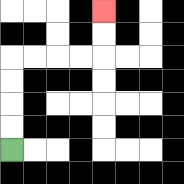{'start': '[0, 6]', 'end': '[4, 0]', 'path_directions': 'U,U,U,U,R,R,R,R,U,U', 'path_coordinates': '[[0, 6], [0, 5], [0, 4], [0, 3], [0, 2], [1, 2], [2, 2], [3, 2], [4, 2], [4, 1], [4, 0]]'}